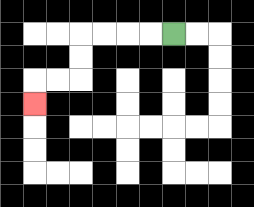{'start': '[7, 1]', 'end': '[1, 4]', 'path_directions': 'L,L,L,L,D,D,L,L,D', 'path_coordinates': '[[7, 1], [6, 1], [5, 1], [4, 1], [3, 1], [3, 2], [3, 3], [2, 3], [1, 3], [1, 4]]'}